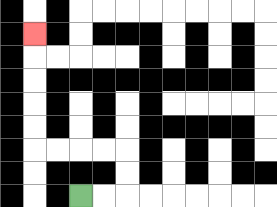{'start': '[3, 8]', 'end': '[1, 1]', 'path_directions': 'R,R,U,U,L,L,L,L,U,U,U,U,U', 'path_coordinates': '[[3, 8], [4, 8], [5, 8], [5, 7], [5, 6], [4, 6], [3, 6], [2, 6], [1, 6], [1, 5], [1, 4], [1, 3], [1, 2], [1, 1]]'}